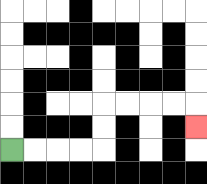{'start': '[0, 6]', 'end': '[8, 5]', 'path_directions': 'R,R,R,R,U,U,R,R,R,R,D', 'path_coordinates': '[[0, 6], [1, 6], [2, 6], [3, 6], [4, 6], [4, 5], [4, 4], [5, 4], [6, 4], [7, 4], [8, 4], [8, 5]]'}